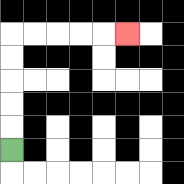{'start': '[0, 6]', 'end': '[5, 1]', 'path_directions': 'U,U,U,U,U,R,R,R,R,R', 'path_coordinates': '[[0, 6], [0, 5], [0, 4], [0, 3], [0, 2], [0, 1], [1, 1], [2, 1], [3, 1], [4, 1], [5, 1]]'}